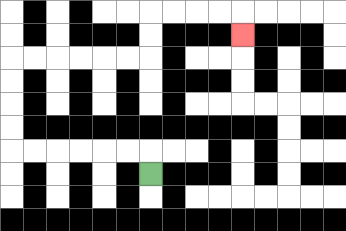{'start': '[6, 7]', 'end': '[10, 1]', 'path_directions': 'U,L,L,L,L,L,L,U,U,U,U,R,R,R,R,R,R,U,U,R,R,R,R,D', 'path_coordinates': '[[6, 7], [6, 6], [5, 6], [4, 6], [3, 6], [2, 6], [1, 6], [0, 6], [0, 5], [0, 4], [0, 3], [0, 2], [1, 2], [2, 2], [3, 2], [4, 2], [5, 2], [6, 2], [6, 1], [6, 0], [7, 0], [8, 0], [9, 0], [10, 0], [10, 1]]'}